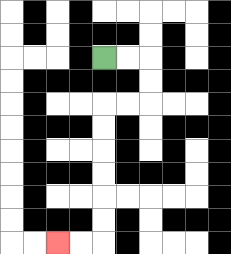{'start': '[4, 2]', 'end': '[2, 10]', 'path_directions': 'R,R,D,D,L,L,D,D,D,D,D,D,L,L', 'path_coordinates': '[[4, 2], [5, 2], [6, 2], [6, 3], [6, 4], [5, 4], [4, 4], [4, 5], [4, 6], [4, 7], [4, 8], [4, 9], [4, 10], [3, 10], [2, 10]]'}